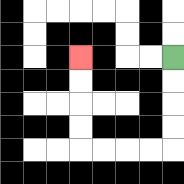{'start': '[7, 2]', 'end': '[3, 2]', 'path_directions': 'D,D,D,D,L,L,L,L,U,U,U,U', 'path_coordinates': '[[7, 2], [7, 3], [7, 4], [7, 5], [7, 6], [6, 6], [5, 6], [4, 6], [3, 6], [3, 5], [3, 4], [3, 3], [3, 2]]'}